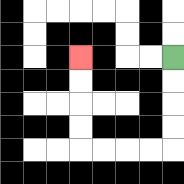{'start': '[7, 2]', 'end': '[3, 2]', 'path_directions': 'D,D,D,D,L,L,L,L,U,U,U,U', 'path_coordinates': '[[7, 2], [7, 3], [7, 4], [7, 5], [7, 6], [6, 6], [5, 6], [4, 6], [3, 6], [3, 5], [3, 4], [3, 3], [3, 2]]'}